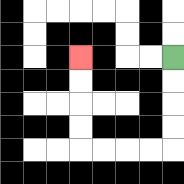{'start': '[7, 2]', 'end': '[3, 2]', 'path_directions': 'D,D,D,D,L,L,L,L,U,U,U,U', 'path_coordinates': '[[7, 2], [7, 3], [7, 4], [7, 5], [7, 6], [6, 6], [5, 6], [4, 6], [3, 6], [3, 5], [3, 4], [3, 3], [3, 2]]'}